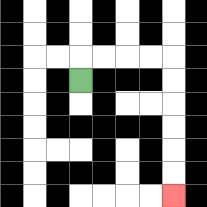{'start': '[3, 3]', 'end': '[7, 8]', 'path_directions': 'U,R,R,R,R,D,D,D,D,D,D', 'path_coordinates': '[[3, 3], [3, 2], [4, 2], [5, 2], [6, 2], [7, 2], [7, 3], [7, 4], [7, 5], [7, 6], [7, 7], [7, 8]]'}